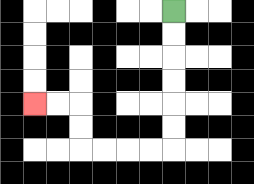{'start': '[7, 0]', 'end': '[1, 4]', 'path_directions': 'D,D,D,D,D,D,L,L,L,L,U,U,L,L', 'path_coordinates': '[[7, 0], [7, 1], [7, 2], [7, 3], [7, 4], [7, 5], [7, 6], [6, 6], [5, 6], [4, 6], [3, 6], [3, 5], [3, 4], [2, 4], [1, 4]]'}